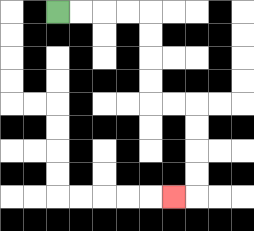{'start': '[2, 0]', 'end': '[7, 8]', 'path_directions': 'R,R,R,R,D,D,D,D,R,R,D,D,D,D,L', 'path_coordinates': '[[2, 0], [3, 0], [4, 0], [5, 0], [6, 0], [6, 1], [6, 2], [6, 3], [6, 4], [7, 4], [8, 4], [8, 5], [8, 6], [8, 7], [8, 8], [7, 8]]'}